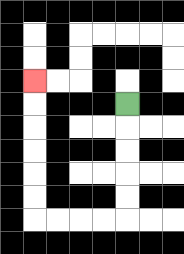{'start': '[5, 4]', 'end': '[1, 3]', 'path_directions': 'D,D,D,D,D,L,L,L,L,U,U,U,U,U,U', 'path_coordinates': '[[5, 4], [5, 5], [5, 6], [5, 7], [5, 8], [5, 9], [4, 9], [3, 9], [2, 9], [1, 9], [1, 8], [1, 7], [1, 6], [1, 5], [1, 4], [1, 3]]'}